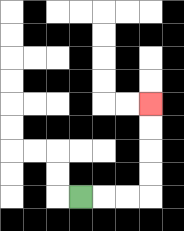{'start': '[3, 8]', 'end': '[6, 4]', 'path_directions': 'R,R,R,U,U,U,U', 'path_coordinates': '[[3, 8], [4, 8], [5, 8], [6, 8], [6, 7], [6, 6], [6, 5], [6, 4]]'}